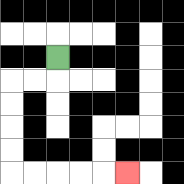{'start': '[2, 2]', 'end': '[5, 7]', 'path_directions': 'D,L,L,D,D,D,D,R,R,R,R,R', 'path_coordinates': '[[2, 2], [2, 3], [1, 3], [0, 3], [0, 4], [0, 5], [0, 6], [0, 7], [1, 7], [2, 7], [3, 7], [4, 7], [5, 7]]'}